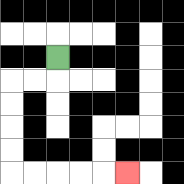{'start': '[2, 2]', 'end': '[5, 7]', 'path_directions': 'D,L,L,D,D,D,D,R,R,R,R,R', 'path_coordinates': '[[2, 2], [2, 3], [1, 3], [0, 3], [0, 4], [0, 5], [0, 6], [0, 7], [1, 7], [2, 7], [3, 7], [4, 7], [5, 7]]'}